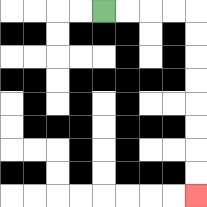{'start': '[4, 0]', 'end': '[8, 8]', 'path_directions': 'R,R,R,R,D,D,D,D,D,D,D,D', 'path_coordinates': '[[4, 0], [5, 0], [6, 0], [7, 0], [8, 0], [8, 1], [8, 2], [8, 3], [8, 4], [8, 5], [8, 6], [8, 7], [8, 8]]'}